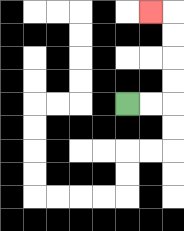{'start': '[5, 4]', 'end': '[6, 0]', 'path_directions': 'R,R,U,U,U,U,L', 'path_coordinates': '[[5, 4], [6, 4], [7, 4], [7, 3], [7, 2], [7, 1], [7, 0], [6, 0]]'}